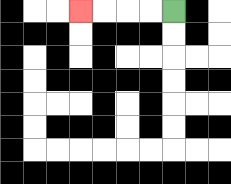{'start': '[7, 0]', 'end': '[3, 0]', 'path_directions': 'L,L,L,L', 'path_coordinates': '[[7, 0], [6, 0], [5, 0], [4, 0], [3, 0]]'}